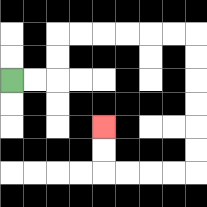{'start': '[0, 3]', 'end': '[4, 5]', 'path_directions': 'R,R,U,U,R,R,R,R,R,R,D,D,D,D,D,D,L,L,L,L,U,U', 'path_coordinates': '[[0, 3], [1, 3], [2, 3], [2, 2], [2, 1], [3, 1], [4, 1], [5, 1], [6, 1], [7, 1], [8, 1], [8, 2], [8, 3], [8, 4], [8, 5], [8, 6], [8, 7], [7, 7], [6, 7], [5, 7], [4, 7], [4, 6], [4, 5]]'}